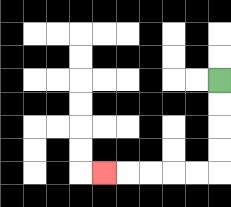{'start': '[9, 3]', 'end': '[4, 7]', 'path_directions': 'D,D,D,D,L,L,L,L,L', 'path_coordinates': '[[9, 3], [9, 4], [9, 5], [9, 6], [9, 7], [8, 7], [7, 7], [6, 7], [5, 7], [4, 7]]'}